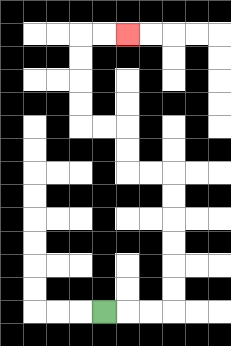{'start': '[4, 13]', 'end': '[5, 1]', 'path_directions': 'R,R,R,U,U,U,U,U,U,L,L,U,U,L,L,U,U,U,U,R,R', 'path_coordinates': '[[4, 13], [5, 13], [6, 13], [7, 13], [7, 12], [7, 11], [7, 10], [7, 9], [7, 8], [7, 7], [6, 7], [5, 7], [5, 6], [5, 5], [4, 5], [3, 5], [3, 4], [3, 3], [3, 2], [3, 1], [4, 1], [5, 1]]'}